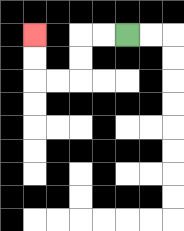{'start': '[5, 1]', 'end': '[1, 1]', 'path_directions': 'L,L,D,D,L,L,U,U', 'path_coordinates': '[[5, 1], [4, 1], [3, 1], [3, 2], [3, 3], [2, 3], [1, 3], [1, 2], [1, 1]]'}